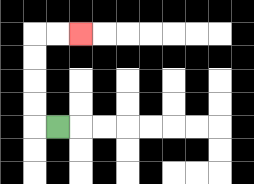{'start': '[2, 5]', 'end': '[3, 1]', 'path_directions': 'L,U,U,U,U,R,R', 'path_coordinates': '[[2, 5], [1, 5], [1, 4], [1, 3], [1, 2], [1, 1], [2, 1], [3, 1]]'}